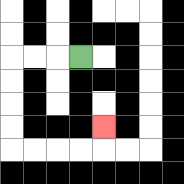{'start': '[3, 2]', 'end': '[4, 5]', 'path_directions': 'L,L,L,D,D,D,D,R,R,R,R,U', 'path_coordinates': '[[3, 2], [2, 2], [1, 2], [0, 2], [0, 3], [0, 4], [0, 5], [0, 6], [1, 6], [2, 6], [3, 6], [4, 6], [4, 5]]'}